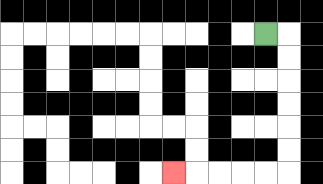{'start': '[11, 1]', 'end': '[7, 7]', 'path_directions': 'R,D,D,D,D,D,D,L,L,L,L,L', 'path_coordinates': '[[11, 1], [12, 1], [12, 2], [12, 3], [12, 4], [12, 5], [12, 6], [12, 7], [11, 7], [10, 7], [9, 7], [8, 7], [7, 7]]'}